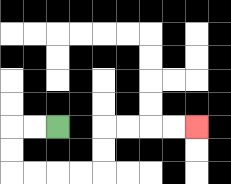{'start': '[2, 5]', 'end': '[8, 5]', 'path_directions': 'L,L,D,D,R,R,R,R,U,U,R,R,R,R', 'path_coordinates': '[[2, 5], [1, 5], [0, 5], [0, 6], [0, 7], [1, 7], [2, 7], [3, 7], [4, 7], [4, 6], [4, 5], [5, 5], [6, 5], [7, 5], [8, 5]]'}